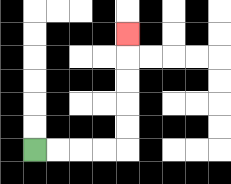{'start': '[1, 6]', 'end': '[5, 1]', 'path_directions': 'R,R,R,R,U,U,U,U,U', 'path_coordinates': '[[1, 6], [2, 6], [3, 6], [4, 6], [5, 6], [5, 5], [5, 4], [5, 3], [5, 2], [5, 1]]'}